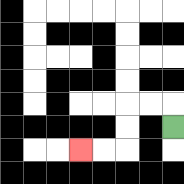{'start': '[7, 5]', 'end': '[3, 6]', 'path_directions': 'U,L,L,D,D,L,L', 'path_coordinates': '[[7, 5], [7, 4], [6, 4], [5, 4], [5, 5], [5, 6], [4, 6], [3, 6]]'}